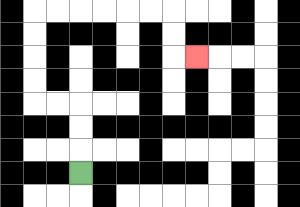{'start': '[3, 7]', 'end': '[8, 2]', 'path_directions': 'U,U,U,L,L,U,U,U,U,R,R,R,R,R,R,D,D,R', 'path_coordinates': '[[3, 7], [3, 6], [3, 5], [3, 4], [2, 4], [1, 4], [1, 3], [1, 2], [1, 1], [1, 0], [2, 0], [3, 0], [4, 0], [5, 0], [6, 0], [7, 0], [7, 1], [7, 2], [8, 2]]'}